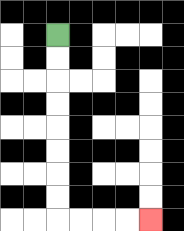{'start': '[2, 1]', 'end': '[6, 9]', 'path_directions': 'D,D,D,D,D,D,D,D,R,R,R,R', 'path_coordinates': '[[2, 1], [2, 2], [2, 3], [2, 4], [2, 5], [2, 6], [2, 7], [2, 8], [2, 9], [3, 9], [4, 9], [5, 9], [6, 9]]'}